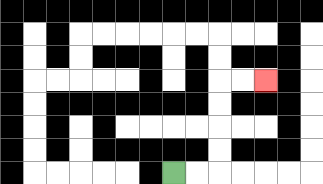{'start': '[7, 7]', 'end': '[11, 3]', 'path_directions': 'R,R,U,U,U,U,R,R', 'path_coordinates': '[[7, 7], [8, 7], [9, 7], [9, 6], [9, 5], [9, 4], [9, 3], [10, 3], [11, 3]]'}